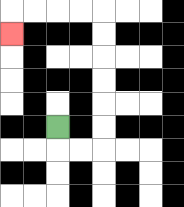{'start': '[2, 5]', 'end': '[0, 1]', 'path_directions': 'D,R,R,U,U,U,U,U,U,L,L,L,L,D', 'path_coordinates': '[[2, 5], [2, 6], [3, 6], [4, 6], [4, 5], [4, 4], [4, 3], [4, 2], [4, 1], [4, 0], [3, 0], [2, 0], [1, 0], [0, 0], [0, 1]]'}